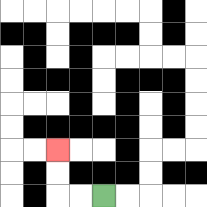{'start': '[4, 8]', 'end': '[2, 6]', 'path_directions': 'L,L,U,U', 'path_coordinates': '[[4, 8], [3, 8], [2, 8], [2, 7], [2, 6]]'}